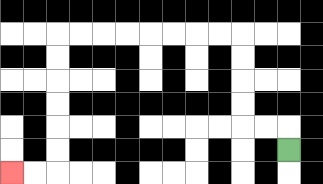{'start': '[12, 6]', 'end': '[0, 7]', 'path_directions': 'U,L,L,U,U,U,U,L,L,L,L,L,L,L,L,D,D,D,D,D,D,L,L', 'path_coordinates': '[[12, 6], [12, 5], [11, 5], [10, 5], [10, 4], [10, 3], [10, 2], [10, 1], [9, 1], [8, 1], [7, 1], [6, 1], [5, 1], [4, 1], [3, 1], [2, 1], [2, 2], [2, 3], [2, 4], [2, 5], [2, 6], [2, 7], [1, 7], [0, 7]]'}